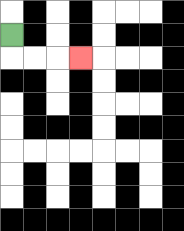{'start': '[0, 1]', 'end': '[3, 2]', 'path_directions': 'D,R,R,R', 'path_coordinates': '[[0, 1], [0, 2], [1, 2], [2, 2], [3, 2]]'}